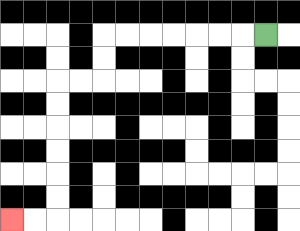{'start': '[11, 1]', 'end': '[0, 9]', 'path_directions': 'L,L,L,L,L,L,L,D,D,L,L,D,D,D,D,D,D,L,L', 'path_coordinates': '[[11, 1], [10, 1], [9, 1], [8, 1], [7, 1], [6, 1], [5, 1], [4, 1], [4, 2], [4, 3], [3, 3], [2, 3], [2, 4], [2, 5], [2, 6], [2, 7], [2, 8], [2, 9], [1, 9], [0, 9]]'}